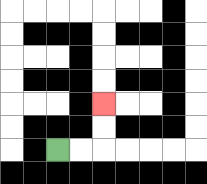{'start': '[2, 6]', 'end': '[4, 4]', 'path_directions': 'R,R,U,U', 'path_coordinates': '[[2, 6], [3, 6], [4, 6], [4, 5], [4, 4]]'}